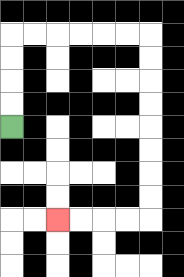{'start': '[0, 5]', 'end': '[2, 9]', 'path_directions': 'U,U,U,U,R,R,R,R,R,R,D,D,D,D,D,D,D,D,L,L,L,L', 'path_coordinates': '[[0, 5], [0, 4], [0, 3], [0, 2], [0, 1], [1, 1], [2, 1], [3, 1], [4, 1], [5, 1], [6, 1], [6, 2], [6, 3], [6, 4], [6, 5], [6, 6], [6, 7], [6, 8], [6, 9], [5, 9], [4, 9], [3, 9], [2, 9]]'}